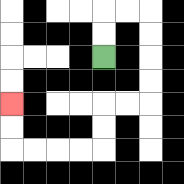{'start': '[4, 2]', 'end': '[0, 4]', 'path_directions': 'U,U,R,R,D,D,D,D,L,L,D,D,L,L,L,L,U,U', 'path_coordinates': '[[4, 2], [4, 1], [4, 0], [5, 0], [6, 0], [6, 1], [6, 2], [6, 3], [6, 4], [5, 4], [4, 4], [4, 5], [4, 6], [3, 6], [2, 6], [1, 6], [0, 6], [0, 5], [0, 4]]'}